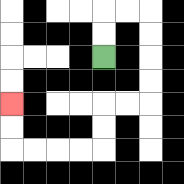{'start': '[4, 2]', 'end': '[0, 4]', 'path_directions': 'U,U,R,R,D,D,D,D,L,L,D,D,L,L,L,L,U,U', 'path_coordinates': '[[4, 2], [4, 1], [4, 0], [5, 0], [6, 0], [6, 1], [6, 2], [6, 3], [6, 4], [5, 4], [4, 4], [4, 5], [4, 6], [3, 6], [2, 6], [1, 6], [0, 6], [0, 5], [0, 4]]'}